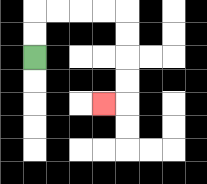{'start': '[1, 2]', 'end': '[4, 4]', 'path_directions': 'U,U,R,R,R,R,D,D,D,D,L', 'path_coordinates': '[[1, 2], [1, 1], [1, 0], [2, 0], [3, 0], [4, 0], [5, 0], [5, 1], [5, 2], [5, 3], [5, 4], [4, 4]]'}